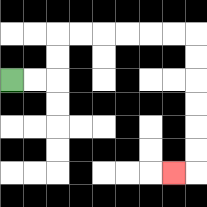{'start': '[0, 3]', 'end': '[7, 7]', 'path_directions': 'R,R,U,U,R,R,R,R,R,R,D,D,D,D,D,D,L', 'path_coordinates': '[[0, 3], [1, 3], [2, 3], [2, 2], [2, 1], [3, 1], [4, 1], [5, 1], [6, 1], [7, 1], [8, 1], [8, 2], [8, 3], [8, 4], [8, 5], [8, 6], [8, 7], [7, 7]]'}